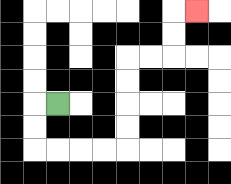{'start': '[2, 4]', 'end': '[8, 0]', 'path_directions': 'L,D,D,R,R,R,R,U,U,U,U,R,R,U,U,R', 'path_coordinates': '[[2, 4], [1, 4], [1, 5], [1, 6], [2, 6], [3, 6], [4, 6], [5, 6], [5, 5], [5, 4], [5, 3], [5, 2], [6, 2], [7, 2], [7, 1], [7, 0], [8, 0]]'}